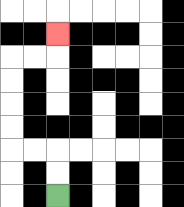{'start': '[2, 8]', 'end': '[2, 1]', 'path_directions': 'U,U,L,L,U,U,U,U,R,R,U', 'path_coordinates': '[[2, 8], [2, 7], [2, 6], [1, 6], [0, 6], [0, 5], [0, 4], [0, 3], [0, 2], [1, 2], [2, 2], [2, 1]]'}